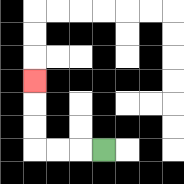{'start': '[4, 6]', 'end': '[1, 3]', 'path_directions': 'L,L,L,U,U,U', 'path_coordinates': '[[4, 6], [3, 6], [2, 6], [1, 6], [1, 5], [1, 4], [1, 3]]'}